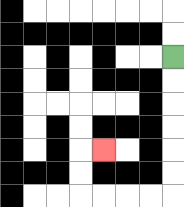{'start': '[7, 2]', 'end': '[4, 6]', 'path_directions': 'D,D,D,D,D,D,L,L,L,L,U,U,R', 'path_coordinates': '[[7, 2], [7, 3], [7, 4], [7, 5], [7, 6], [7, 7], [7, 8], [6, 8], [5, 8], [4, 8], [3, 8], [3, 7], [3, 6], [4, 6]]'}